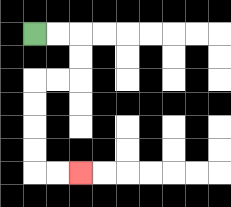{'start': '[1, 1]', 'end': '[3, 7]', 'path_directions': 'R,R,D,D,L,L,D,D,D,D,R,R', 'path_coordinates': '[[1, 1], [2, 1], [3, 1], [3, 2], [3, 3], [2, 3], [1, 3], [1, 4], [1, 5], [1, 6], [1, 7], [2, 7], [3, 7]]'}